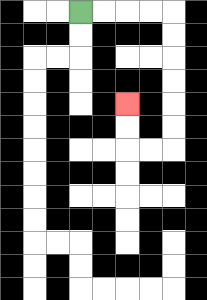{'start': '[3, 0]', 'end': '[5, 4]', 'path_directions': 'R,R,R,R,D,D,D,D,D,D,L,L,U,U', 'path_coordinates': '[[3, 0], [4, 0], [5, 0], [6, 0], [7, 0], [7, 1], [7, 2], [7, 3], [7, 4], [7, 5], [7, 6], [6, 6], [5, 6], [5, 5], [5, 4]]'}